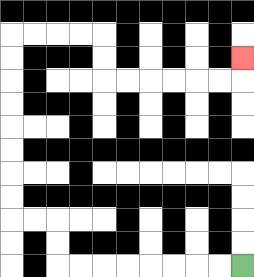{'start': '[10, 11]', 'end': '[10, 2]', 'path_directions': 'L,L,L,L,L,L,L,L,U,U,L,L,U,U,U,U,U,U,U,U,R,R,R,R,D,D,R,R,R,R,R,R,U', 'path_coordinates': '[[10, 11], [9, 11], [8, 11], [7, 11], [6, 11], [5, 11], [4, 11], [3, 11], [2, 11], [2, 10], [2, 9], [1, 9], [0, 9], [0, 8], [0, 7], [0, 6], [0, 5], [0, 4], [0, 3], [0, 2], [0, 1], [1, 1], [2, 1], [3, 1], [4, 1], [4, 2], [4, 3], [5, 3], [6, 3], [7, 3], [8, 3], [9, 3], [10, 3], [10, 2]]'}